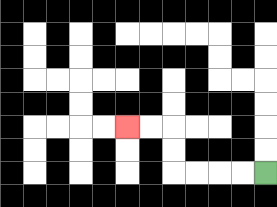{'start': '[11, 7]', 'end': '[5, 5]', 'path_directions': 'L,L,L,L,U,U,L,L', 'path_coordinates': '[[11, 7], [10, 7], [9, 7], [8, 7], [7, 7], [7, 6], [7, 5], [6, 5], [5, 5]]'}